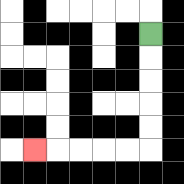{'start': '[6, 1]', 'end': '[1, 6]', 'path_directions': 'D,D,D,D,D,L,L,L,L,L', 'path_coordinates': '[[6, 1], [6, 2], [6, 3], [6, 4], [6, 5], [6, 6], [5, 6], [4, 6], [3, 6], [2, 6], [1, 6]]'}